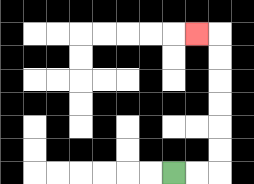{'start': '[7, 7]', 'end': '[8, 1]', 'path_directions': 'R,R,U,U,U,U,U,U,L', 'path_coordinates': '[[7, 7], [8, 7], [9, 7], [9, 6], [9, 5], [9, 4], [9, 3], [9, 2], [9, 1], [8, 1]]'}